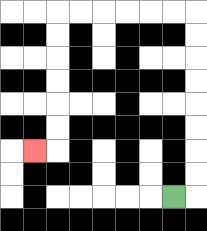{'start': '[7, 8]', 'end': '[1, 6]', 'path_directions': 'R,U,U,U,U,U,U,U,U,L,L,L,L,L,L,D,D,D,D,D,D,L', 'path_coordinates': '[[7, 8], [8, 8], [8, 7], [8, 6], [8, 5], [8, 4], [8, 3], [8, 2], [8, 1], [8, 0], [7, 0], [6, 0], [5, 0], [4, 0], [3, 0], [2, 0], [2, 1], [2, 2], [2, 3], [2, 4], [2, 5], [2, 6], [1, 6]]'}